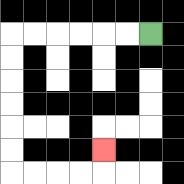{'start': '[6, 1]', 'end': '[4, 6]', 'path_directions': 'L,L,L,L,L,L,D,D,D,D,D,D,R,R,R,R,U', 'path_coordinates': '[[6, 1], [5, 1], [4, 1], [3, 1], [2, 1], [1, 1], [0, 1], [0, 2], [0, 3], [0, 4], [0, 5], [0, 6], [0, 7], [1, 7], [2, 7], [3, 7], [4, 7], [4, 6]]'}